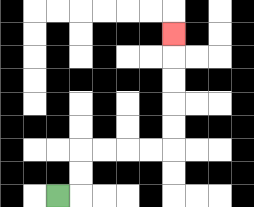{'start': '[2, 8]', 'end': '[7, 1]', 'path_directions': 'R,U,U,R,R,R,R,U,U,U,U,U', 'path_coordinates': '[[2, 8], [3, 8], [3, 7], [3, 6], [4, 6], [5, 6], [6, 6], [7, 6], [7, 5], [7, 4], [7, 3], [7, 2], [7, 1]]'}